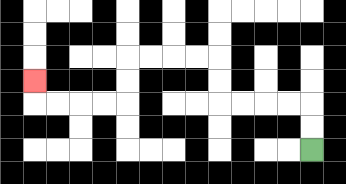{'start': '[13, 6]', 'end': '[1, 3]', 'path_directions': 'U,U,L,L,L,L,U,U,L,L,L,L,D,D,L,L,L,L,U', 'path_coordinates': '[[13, 6], [13, 5], [13, 4], [12, 4], [11, 4], [10, 4], [9, 4], [9, 3], [9, 2], [8, 2], [7, 2], [6, 2], [5, 2], [5, 3], [5, 4], [4, 4], [3, 4], [2, 4], [1, 4], [1, 3]]'}